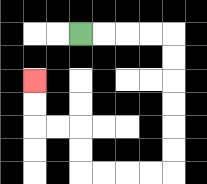{'start': '[3, 1]', 'end': '[1, 3]', 'path_directions': 'R,R,R,R,D,D,D,D,D,D,L,L,L,L,U,U,L,L,U,U', 'path_coordinates': '[[3, 1], [4, 1], [5, 1], [6, 1], [7, 1], [7, 2], [7, 3], [7, 4], [7, 5], [7, 6], [7, 7], [6, 7], [5, 7], [4, 7], [3, 7], [3, 6], [3, 5], [2, 5], [1, 5], [1, 4], [1, 3]]'}